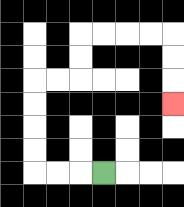{'start': '[4, 7]', 'end': '[7, 4]', 'path_directions': 'L,L,L,U,U,U,U,R,R,U,U,R,R,R,R,D,D,D', 'path_coordinates': '[[4, 7], [3, 7], [2, 7], [1, 7], [1, 6], [1, 5], [1, 4], [1, 3], [2, 3], [3, 3], [3, 2], [3, 1], [4, 1], [5, 1], [6, 1], [7, 1], [7, 2], [7, 3], [7, 4]]'}